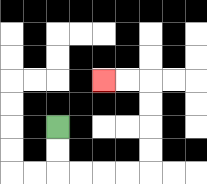{'start': '[2, 5]', 'end': '[4, 3]', 'path_directions': 'D,D,R,R,R,R,U,U,U,U,L,L', 'path_coordinates': '[[2, 5], [2, 6], [2, 7], [3, 7], [4, 7], [5, 7], [6, 7], [6, 6], [6, 5], [6, 4], [6, 3], [5, 3], [4, 3]]'}